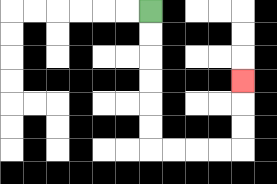{'start': '[6, 0]', 'end': '[10, 3]', 'path_directions': 'D,D,D,D,D,D,R,R,R,R,U,U,U', 'path_coordinates': '[[6, 0], [6, 1], [6, 2], [6, 3], [6, 4], [6, 5], [6, 6], [7, 6], [8, 6], [9, 6], [10, 6], [10, 5], [10, 4], [10, 3]]'}